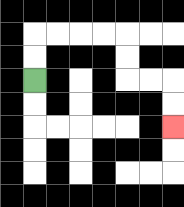{'start': '[1, 3]', 'end': '[7, 5]', 'path_directions': 'U,U,R,R,R,R,D,D,R,R,D,D', 'path_coordinates': '[[1, 3], [1, 2], [1, 1], [2, 1], [3, 1], [4, 1], [5, 1], [5, 2], [5, 3], [6, 3], [7, 3], [7, 4], [7, 5]]'}